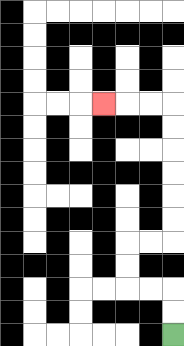{'start': '[7, 14]', 'end': '[4, 4]', 'path_directions': 'U,U,L,L,U,U,R,R,U,U,U,U,U,U,L,L,L', 'path_coordinates': '[[7, 14], [7, 13], [7, 12], [6, 12], [5, 12], [5, 11], [5, 10], [6, 10], [7, 10], [7, 9], [7, 8], [7, 7], [7, 6], [7, 5], [7, 4], [6, 4], [5, 4], [4, 4]]'}